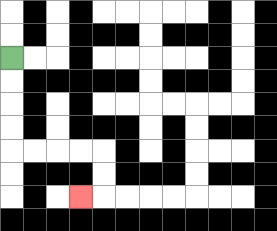{'start': '[0, 2]', 'end': '[3, 8]', 'path_directions': 'D,D,D,D,R,R,R,R,D,D,L', 'path_coordinates': '[[0, 2], [0, 3], [0, 4], [0, 5], [0, 6], [1, 6], [2, 6], [3, 6], [4, 6], [4, 7], [4, 8], [3, 8]]'}